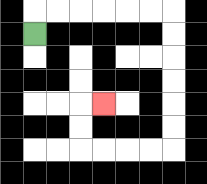{'start': '[1, 1]', 'end': '[4, 4]', 'path_directions': 'U,R,R,R,R,R,R,D,D,D,D,D,D,L,L,L,L,U,U,R', 'path_coordinates': '[[1, 1], [1, 0], [2, 0], [3, 0], [4, 0], [5, 0], [6, 0], [7, 0], [7, 1], [7, 2], [7, 3], [7, 4], [7, 5], [7, 6], [6, 6], [5, 6], [4, 6], [3, 6], [3, 5], [3, 4], [4, 4]]'}